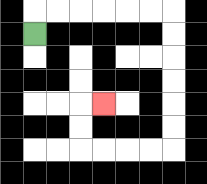{'start': '[1, 1]', 'end': '[4, 4]', 'path_directions': 'U,R,R,R,R,R,R,D,D,D,D,D,D,L,L,L,L,U,U,R', 'path_coordinates': '[[1, 1], [1, 0], [2, 0], [3, 0], [4, 0], [5, 0], [6, 0], [7, 0], [7, 1], [7, 2], [7, 3], [7, 4], [7, 5], [7, 6], [6, 6], [5, 6], [4, 6], [3, 6], [3, 5], [3, 4], [4, 4]]'}